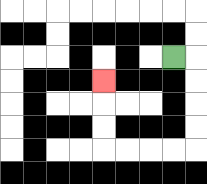{'start': '[7, 2]', 'end': '[4, 3]', 'path_directions': 'R,D,D,D,D,L,L,L,L,U,U,U', 'path_coordinates': '[[7, 2], [8, 2], [8, 3], [8, 4], [8, 5], [8, 6], [7, 6], [6, 6], [5, 6], [4, 6], [4, 5], [4, 4], [4, 3]]'}